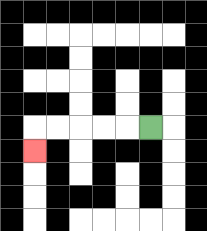{'start': '[6, 5]', 'end': '[1, 6]', 'path_directions': 'L,L,L,L,L,D', 'path_coordinates': '[[6, 5], [5, 5], [4, 5], [3, 5], [2, 5], [1, 5], [1, 6]]'}